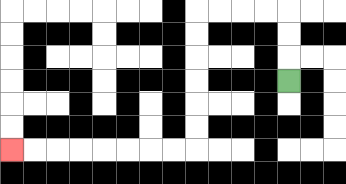{'start': '[12, 3]', 'end': '[0, 6]', 'path_directions': 'U,U,U,L,L,L,L,D,D,D,D,D,D,L,L,L,L,L,L,L,L', 'path_coordinates': '[[12, 3], [12, 2], [12, 1], [12, 0], [11, 0], [10, 0], [9, 0], [8, 0], [8, 1], [8, 2], [8, 3], [8, 4], [8, 5], [8, 6], [7, 6], [6, 6], [5, 6], [4, 6], [3, 6], [2, 6], [1, 6], [0, 6]]'}